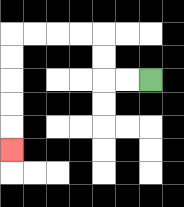{'start': '[6, 3]', 'end': '[0, 6]', 'path_directions': 'L,L,U,U,L,L,L,L,D,D,D,D,D', 'path_coordinates': '[[6, 3], [5, 3], [4, 3], [4, 2], [4, 1], [3, 1], [2, 1], [1, 1], [0, 1], [0, 2], [0, 3], [0, 4], [0, 5], [0, 6]]'}